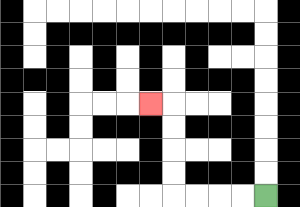{'start': '[11, 8]', 'end': '[6, 4]', 'path_directions': 'L,L,L,L,U,U,U,U,L', 'path_coordinates': '[[11, 8], [10, 8], [9, 8], [8, 8], [7, 8], [7, 7], [7, 6], [7, 5], [7, 4], [6, 4]]'}